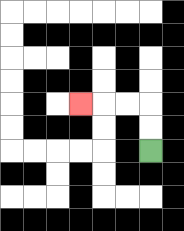{'start': '[6, 6]', 'end': '[3, 4]', 'path_directions': 'U,U,L,L,L', 'path_coordinates': '[[6, 6], [6, 5], [6, 4], [5, 4], [4, 4], [3, 4]]'}